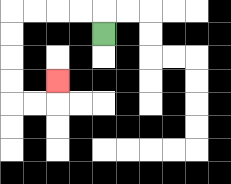{'start': '[4, 1]', 'end': '[2, 3]', 'path_directions': 'U,L,L,L,L,D,D,D,D,R,R,U', 'path_coordinates': '[[4, 1], [4, 0], [3, 0], [2, 0], [1, 0], [0, 0], [0, 1], [0, 2], [0, 3], [0, 4], [1, 4], [2, 4], [2, 3]]'}